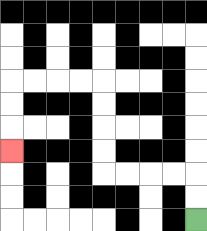{'start': '[8, 9]', 'end': '[0, 6]', 'path_directions': 'U,U,L,L,L,L,U,U,U,U,L,L,L,L,D,D,D', 'path_coordinates': '[[8, 9], [8, 8], [8, 7], [7, 7], [6, 7], [5, 7], [4, 7], [4, 6], [4, 5], [4, 4], [4, 3], [3, 3], [2, 3], [1, 3], [0, 3], [0, 4], [0, 5], [0, 6]]'}